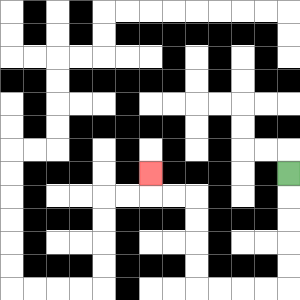{'start': '[12, 7]', 'end': '[6, 7]', 'path_directions': 'D,D,D,D,D,L,L,L,L,U,U,U,U,L,L,U', 'path_coordinates': '[[12, 7], [12, 8], [12, 9], [12, 10], [12, 11], [12, 12], [11, 12], [10, 12], [9, 12], [8, 12], [8, 11], [8, 10], [8, 9], [8, 8], [7, 8], [6, 8], [6, 7]]'}